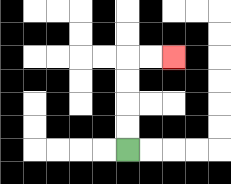{'start': '[5, 6]', 'end': '[7, 2]', 'path_directions': 'U,U,U,U,R,R', 'path_coordinates': '[[5, 6], [5, 5], [5, 4], [5, 3], [5, 2], [6, 2], [7, 2]]'}